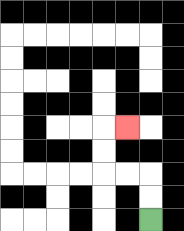{'start': '[6, 9]', 'end': '[5, 5]', 'path_directions': 'U,U,L,L,U,U,R', 'path_coordinates': '[[6, 9], [6, 8], [6, 7], [5, 7], [4, 7], [4, 6], [4, 5], [5, 5]]'}